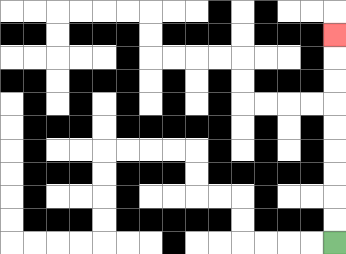{'start': '[14, 10]', 'end': '[14, 1]', 'path_directions': 'U,U,U,U,U,U,U,U,U', 'path_coordinates': '[[14, 10], [14, 9], [14, 8], [14, 7], [14, 6], [14, 5], [14, 4], [14, 3], [14, 2], [14, 1]]'}